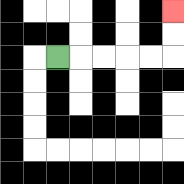{'start': '[2, 2]', 'end': '[7, 0]', 'path_directions': 'R,R,R,R,R,U,U', 'path_coordinates': '[[2, 2], [3, 2], [4, 2], [5, 2], [6, 2], [7, 2], [7, 1], [7, 0]]'}